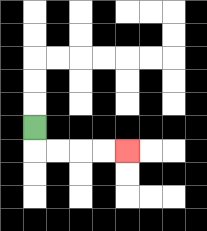{'start': '[1, 5]', 'end': '[5, 6]', 'path_directions': 'D,R,R,R,R', 'path_coordinates': '[[1, 5], [1, 6], [2, 6], [3, 6], [4, 6], [5, 6]]'}